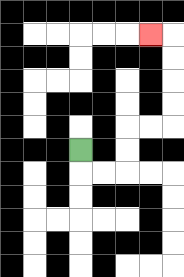{'start': '[3, 6]', 'end': '[6, 1]', 'path_directions': 'D,R,R,U,U,R,R,U,U,U,U,L', 'path_coordinates': '[[3, 6], [3, 7], [4, 7], [5, 7], [5, 6], [5, 5], [6, 5], [7, 5], [7, 4], [7, 3], [7, 2], [7, 1], [6, 1]]'}